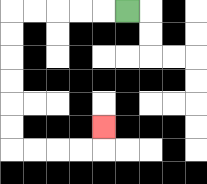{'start': '[5, 0]', 'end': '[4, 5]', 'path_directions': 'L,L,L,L,L,D,D,D,D,D,D,R,R,R,R,U', 'path_coordinates': '[[5, 0], [4, 0], [3, 0], [2, 0], [1, 0], [0, 0], [0, 1], [0, 2], [0, 3], [0, 4], [0, 5], [0, 6], [1, 6], [2, 6], [3, 6], [4, 6], [4, 5]]'}